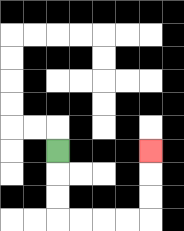{'start': '[2, 6]', 'end': '[6, 6]', 'path_directions': 'D,D,D,R,R,R,R,U,U,U', 'path_coordinates': '[[2, 6], [2, 7], [2, 8], [2, 9], [3, 9], [4, 9], [5, 9], [6, 9], [6, 8], [6, 7], [6, 6]]'}